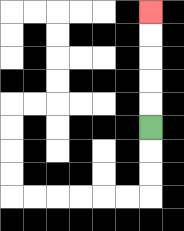{'start': '[6, 5]', 'end': '[6, 0]', 'path_directions': 'U,U,U,U,U', 'path_coordinates': '[[6, 5], [6, 4], [6, 3], [6, 2], [6, 1], [6, 0]]'}